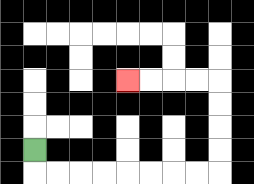{'start': '[1, 6]', 'end': '[5, 3]', 'path_directions': 'D,R,R,R,R,R,R,R,R,U,U,U,U,L,L,L,L', 'path_coordinates': '[[1, 6], [1, 7], [2, 7], [3, 7], [4, 7], [5, 7], [6, 7], [7, 7], [8, 7], [9, 7], [9, 6], [9, 5], [9, 4], [9, 3], [8, 3], [7, 3], [6, 3], [5, 3]]'}